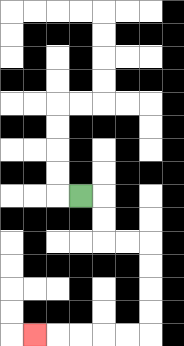{'start': '[3, 8]', 'end': '[1, 14]', 'path_directions': 'R,D,D,R,R,D,D,D,D,L,L,L,L,L', 'path_coordinates': '[[3, 8], [4, 8], [4, 9], [4, 10], [5, 10], [6, 10], [6, 11], [6, 12], [6, 13], [6, 14], [5, 14], [4, 14], [3, 14], [2, 14], [1, 14]]'}